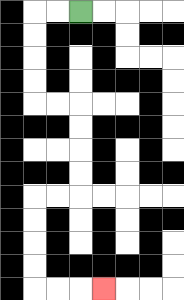{'start': '[3, 0]', 'end': '[4, 12]', 'path_directions': 'L,L,D,D,D,D,R,R,D,D,D,D,L,L,D,D,D,D,R,R,R', 'path_coordinates': '[[3, 0], [2, 0], [1, 0], [1, 1], [1, 2], [1, 3], [1, 4], [2, 4], [3, 4], [3, 5], [3, 6], [3, 7], [3, 8], [2, 8], [1, 8], [1, 9], [1, 10], [1, 11], [1, 12], [2, 12], [3, 12], [4, 12]]'}